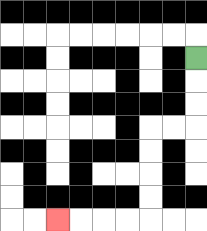{'start': '[8, 2]', 'end': '[2, 9]', 'path_directions': 'D,D,D,L,L,D,D,D,D,L,L,L,L', 'path_coordinates': '[[8, 2], [8, 3], [8, 4], [8, 5], [7, 5], [6, 5], [6, 6], [6, 7], [6, 8], [6, 9], [5, 9], [4, 9], [3, 9], [2, 9]]'}